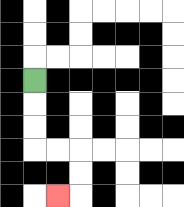{'start': '[1, 3]', 'end': '[2, 8]', 'path_directions': 'D,D,D,R,R,D,D,L', 'path_coordinates': '[[1, 3], [1, 4], [1, 5], [1, 6], [2, 6], [3, 6], [3, 7], [3, 8], [2, 8]]'}